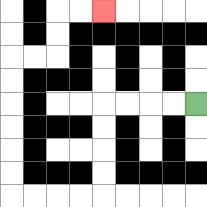{'start': '[8, 4]', 'end': '[4, 0]', 'path_directions': 'L,L,L,L,D,D,D,D,L,L,L,L,U,U,U,U,U,U,R,R,U,U,R,R', 'path_coordinates': '[[8, 4], [7, 4], [6, 4], [5, 4], [4, 4], [4, 5], [4, 6], [4, 7], [4, 8], [3, 8], [2, 8], [1, 8], [0, 8], [0, 7], [0, 6], [0, 5], [0, 4], [0, 3], [0, 2], [1, 2], [2, 2], [2, 1], [2, 0], [3, 0], [4, 0]]'}